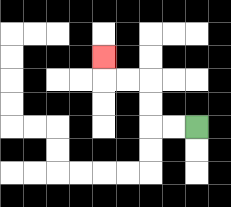{'start': '[8, 5]', 'end': '[4, 2]', 'path_directions': 'L,L,U,U,L,L,U', 'path_coordinates': '[[8, 5], [7, 5], [6, 5], [6, 4], [6, 3], [5, 3], [4, 3], [4, 2]]'}